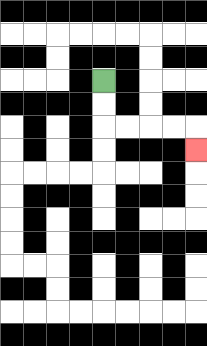{'start': '[4, 3]', 'end': '[8, 6]', 'path_directions': 'D,D,R,R,R,R,D', 'path_coordinates': '[[4, 3], [4, 4], [4, 5], [5, 5], [6, 5], [7, 5], [8, 5], [8, 6]]'}